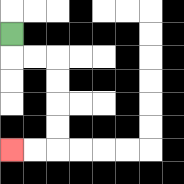{'start': '[0, 1]', 'end': '[0, 6]', 'path_directions': 'D,R,R,D,D,D,D,L,L', 'path_coordinates': '[[0, 1], [0, 2], [1, 2], [2, 2], [2, 3], [2, 4], [2, 5], [2, 6], [1, 6], [0, 6]]'}